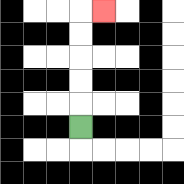{'start': '[3, 5]', 'end': '[4, 0]', 'path_directions': 'U,U,U,U,U,R', 'path_coordinates': '[[3, 5], [3, 4], [3, 3], [3, 2], [3, 1], [3, 0], [4, 0]]'}